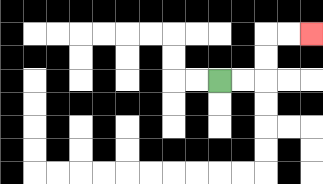{'start': '[9, 3]', 'end': '[13, 1]', 'path_directions': 'R,R,U,U,R,R', 'path_coordinates': '[[9, 3], [10, 3], [11, 3], [11, 2], [11, 1], [12, 1], [13, 1]]'}